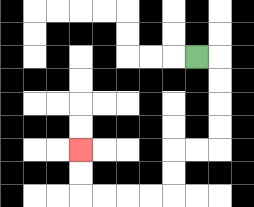{'start': '[8, 2]', 'end': '[3, 6]', 'path_directions': 'R,D,D,D,D,L,L,D,D,L,L,L,L,U,U', 'path_coordinates': '[[8, 2], [9, 2], [9, 3], [9, 4], [9, 5], [9, 6], [8, 6], [7, 6], [7, 7], [7, 8], [6, 8], [5, 8], [4, 8], [3, 8], [3, 7], [3, 6]]'}